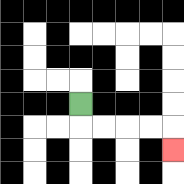{'start': '[3, 4]', 'end': '[7, 6]', 'path_directions': 'D,R,R,R,R,D', 'path_coordinates': '[[3, 4], [3, 5], [4, 5], [5, 5], [6, 5], [7, 5], [7, 6]]'}